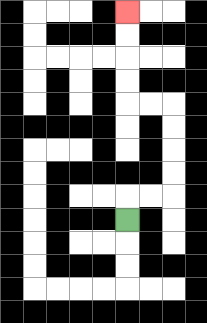{'start': '[5, 9]', 'end': '[5, 0]', 'path_directions': 'U,R,R,U,U,U,U,L,L,U,U,U,U', 'path_coordinates': '[[5, 9], [5, 8], [6, 8], [7, 8], [7, 7], [7, 6], [7, 5], [7, 4], [6, 4], [5, 4], [5, 3], [5, 2], [5, 1], [5, 0]]'}